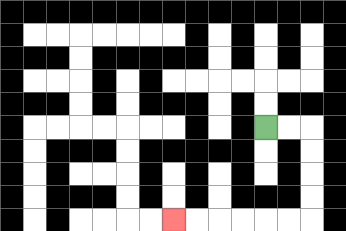{'start': '[11, 5]', 'end': '[7, 9]', 'path_directions': 'R,R,D,D,D,D,L,L,L,L,L,L', 'path_coordinates': '[[11, 5], [12, 5], [13, 5], [13, 6], [13, 7], [13, 8], [13, 9], [12, 9], [11, 9], [10, 9], [9, 9], [8, 9], [7, 9]]'}